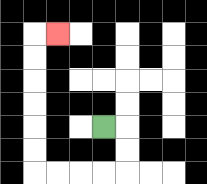{'start': '[4, 5]', 'end': '[2, 1]', 'path_directions': 'R,D,D,L,L,L,L,U,U,U,U,U,U,R', 'path_coordinates': '[[4, 5], [5, 5], [5, 6], [5, 7], [4, 7], [3, 7], [2, 7], [1, 7], [1, 6], [1, 5], [1, 4], [1, 3], [1, 2], [1, 1], [2, 1]]'}